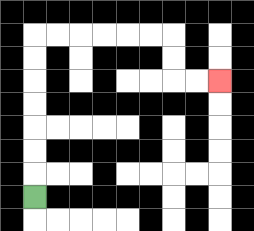{'start': '[1, 8]', 'end': '[9, 3]', 'path_directions': 'U,U,U,U,U,U,U,R,R,R,R,R,R,D,D,R,R', 'path_coordinates': '[[1, 8], [1, 7], [1, 6], [1, 5], [1, 4], [1, 3], [1, 2], [1, 1], [2, 1], [3, 1], [4, 1], [5, 1], [6, 1], [7, 1], [7, 2], [7, 3], [8, 3], [9, 3]]'}